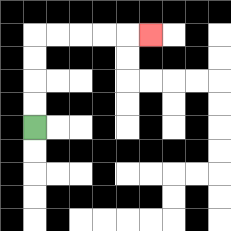{'start': '[1, 5]', 'end': '[6, 1]', 'path_directions': 'U,U,U,U,R,R,R,R,R', 'path_coordinates': '[[1, 5], [1, 4], [1, 3], [1, 2], [1, 1], [2, 1], [3, 1], [4, 1], [5, 1], [6, 1]]'}